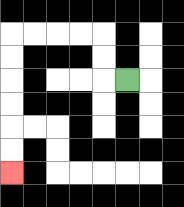{'start': '[5, 3]', 'end': '[0, 7]', 'path_directions': 'L,U,U,L,L,L,L,D,D,D,D,D,D', 'path_coordinates': '[[5, 3], [4, 3], [4, 2], [4, 1], [3, 1], [2, 1], [1, 1], [0, 1], [0, 2], [0, 3], [0, 4], [0, 5], [0, 6], [0, 7]]'}